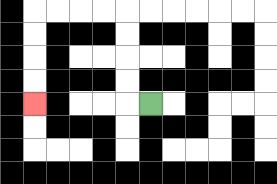{'start': '[6, 4]', 'end': '[1, 4]', 'path_directions': 'L,U,U,U,U,L,L,L,L,D,D,D,D', 'path_coordinates': '[[6, 4], [5, 4], [5, 3], [5, 2], [5, 1], [5, 0], [4, 0], [3, 0], [2, 0], [1, 0], [1, 1], [1, 2], [1, 3], [1, 4]]'}